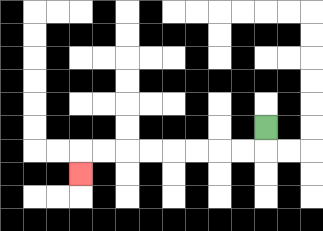{'start': '[11, 5]', 'end': '[3, 7]', 'path_directions': 'D,L,L,L,L,L,L,L,L,D', 'path_coordinates': '[[11, 5], [11, 6], [10, 6], [9, 6], [8, 6], [7, 6], [6, 6], [5, 6], [4, 6], [3, 6], [3, 7]]'}